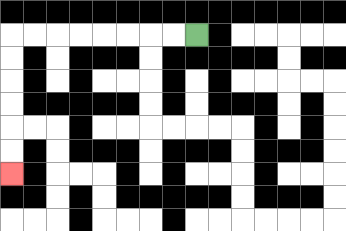{'start': '[8, 1]', 'end': '[0, 7]', 'path_directions': 'L,L,L,L,L,L,L,L,D,D,D,D,D,D', 'path_coordinates': '[[8, 1], [7, 1], [6, 1], [5, 1], [4, 1], [3, 1], [2, 1], [1, 1], [0, 1], [0, 2], [0, 3], [0, 4], [0, 5], [0, 6], [0, 7]]'}